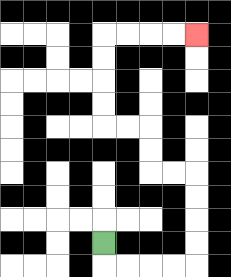{'start': '[4, 10]', 'end': '[8, 1]', 'path_directions': 'D,R,R,R,R,U,U,U,U,L,L,U,U,L,L,U,U,U,U,R,R,R,R', 'path_coordinates': '[[4, 10], [4, 11], [5, 11], [6, 11], [7, 11], [8, 11], [8, 10], [8, 9], [8, 8], [8, 7], [7, 7], [6, 7], [6, 6], [6, 5], [5, 5], [4, 5], [4, 4], [4, 3], [4, 2], [4, 1], [5, 1], [6, 1], [7, 1], [8, 1]]'}